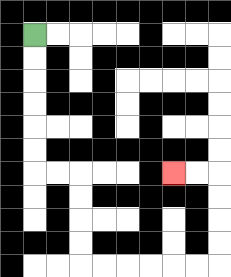{'start': '[1, 1]', 'end': '[7, 7]', 'path_directions': 'D,D,D,D,D,D,R,R,D,D,D,D,R,R,R,R,R,R,U,U,U,U,L,L', 'path_coordinates': '[[1, 1], [1, 2], [1, 3], [1, 4], [1, 5], [1, 6], [1, 7], [2, 7], [3, 7], [3, 8], [3, 9], [3, 10], [3, 11], [4, 11], [5, 11], [6, 11], [7, 11], [8, 11], [9, 11], [9, 10], [9, 9], [9, 8], [9, 7], [8, 7], [7, 7]]'}